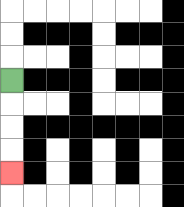{'start': '[0, 3]', 'end': '[0, 7]', 'path_directions': 'D,D,D,D', 'path_coordinates': '[[0, 3], [0, 4], [0, 5], [0, 6], [0, 7]]'}